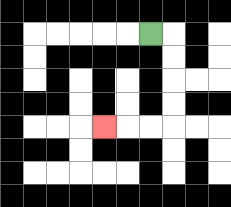{'start': '[6, 1]', 'end': '[4, 5]', 'path_directions': 'R,D,D,D,D,L,L,L', 'path_coordinates': '[[6, 1], [7, 1], [7, 2], [7, 3], [7, 4], [7, 5], [6, 5], [5, 5], [4, 5]]'}